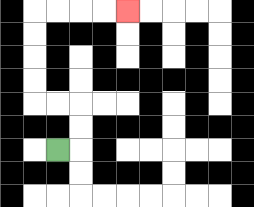{'start': '[2, 6]', 'end': '[5, 0]', 'path_directions': 'R,U,U,L,L,U,U,U,U,R,R,R,R', 'path_coordinates': '[[2, 6], [3, 6], [3, 5], [3, 4], [2, 4], [1, 4], [1, 3], [1, 2], [1, 1], [1, 0], [2, 0], [3, 0], [4, 0], [5, 0]]'}